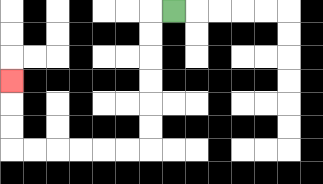{'start': '[7, 0]', 'end': '[0, 3]', 'path_directions': 'L,D,D,D,D,D,D,L,L,L,L,L,L,U,U,U', 'path_coordinates': '[[7, 0], [6, 0], [6, 1], [6, 2], [6, 3], [6, 4], [6, 5], [6, 6], [5, 6], [4, 6], [3, 6], [2, 6], [1, 6], [0, 6], [0, 5], [0, 4], [0, 3]]'}